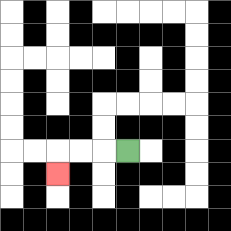{'start': '[5, 6]', 'end': '[2, 7]', 'path_directions': 'L,L,L,D', 'path_coordinates': '[[5, 6], [4, 6], [3, 6], [2, 6], [2, 7]]'}